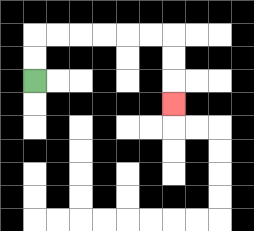{'start': '[1, 3]', 'end': '[7, 4]', 'path_directions': 'U,U,R,R,R,R,R,R,D,D,D', 'path_coordinates': '[[1, 3], [1, 2], [1, 1], [2, 1], [3, 1], [4, 1], [5, 1], [6, 1], [7, 1], [7, 2], [7, 3], [7, 4]]'}